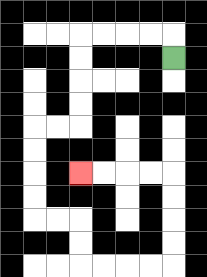{'start': '[7, 2]', 'end': '[3, 7]', 'path_directions': 'U,L,L,L,L,D,D,D,D,L,L,D,D,D,D,R,R,D,D,R,R,R,R,U,U,U,U,L,L,L,L', 'path_coordinates': '[[7, 2], [7, 1], [6, 1], [5, 1], [4, 1], [3, 1], [3, 2], [3, 3], [3, 4], [3, 5], [2, 5], [1, 5], [1, 6], [1, 7], [1, 8], [1, 9], [2, 9], [3, 9], [3, 10], [3, 11], [4, 11], [5, 11], [6, 11], [7, 11], [7, 10], [7, 9], [7, 8], [7, 7], [6, 7], [5, 7], [4, 7], [3, 7]]'}